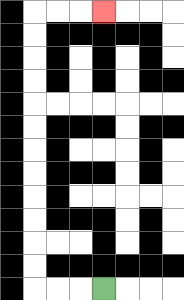{'start': '[4, 12]', 'end': '[4, 0]', 'path_directions': 'L,L,L,U,U,U,U,U,U,U,U,U,U,U,U,R,R,R', 'path_coordinates': '[[4, 12], [3, 12], [2, 12], [1, 12], [1, 11], [1, 10], [1, 9], [1, 8], [1, 7], [1, 6], [1, 5], [1, 4], [1, 3], [1, 2], [1, 1], [1, 0], [2, 0], [3, 0], [4, 0]]'}